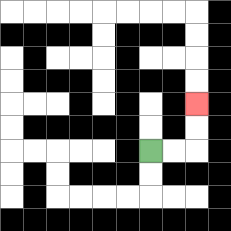{'start': '[6, 6]', 'end': '[8, 4]', 'path_directions': 'R,R,U,U', 'path_coordinates': '[[6, 6], [7, 6], [8, 6], [8, 5], [8, 4]]'}